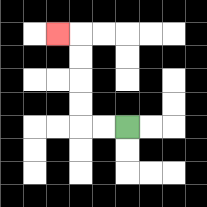{'start': '[5, 5]', 'end': '[2, 1]', 'path_directions': 'L,L,U,U,U,U,L', 'path_coordinates': '[[5, 5], [4, 5], [3, 5], [3, 4], [3, 3], [3, 2], [3, 1], [2, 1]]'}